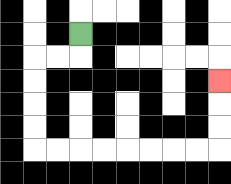{'start': '[3, 1]', 'end': '[9, 3]', 'path_directions': 'D,L,L,D,D,D,D,R,R,R,R,R,R,R,R,U,U,U', 'path_coordinates': '[[3, 1], [3, 2], [2, 2], [1, 2], [1, 3], [1, 4], [1, 5], [1, 6], [2, 6], [3, 6], [4, 6], [5, 6], [6, 6], [7, 6], [8, 6], [9, 6], [9, 5], [9, 4], [9, 3]]'}